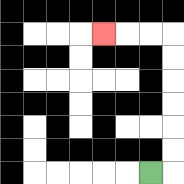{'start': '[6, 7]', 'end': '[4, 1]', 'path_directions': 'R,U,U,U,U,U,U,L,L,L', 'path_coordinates': '[[6, 7], [7, 7], [7, 6], [7, 5], [7, 4], [7, 3], [7, 2], [7, 1], [6, 1], [5, 1], [4, 1]]'}